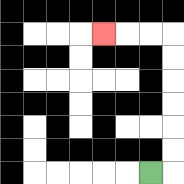{'start': '[6, 7]', 'end': '[4, 1]', 'path_directions': 'R,U,U,U,U,U,U,L,L,L', 'path_coordinates': '[[6, 7], [7, 7], [7, 6], [7, 5], [7, 4], [7, 3], [7, 2], [7, 1], [6, 1], [5, 1], [4, 1]]'}